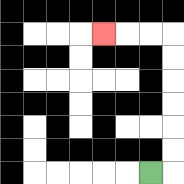{'start': '[6, 7]', 'end': '[4, 1]', 'path_directions': 'R,U,U,U,U,U,U,L,L,L', 'path_coordinates': '[[6, 7], [7, 7], [7, 6], [7, 5], [7, 4], [7, 3], [7, 2], [7, 1], [6, 1], [5, 1], [4, 1]]'}